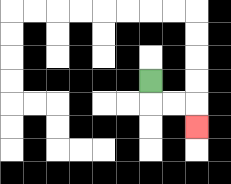{'start': '[6, 3]', 'end': '[8, 5]', 'path_directions': 'D,R,R,D', 'path_coordinates': '[[6, 3], [6, 4], [7, 4], [8, 4], [8, 5]]'}